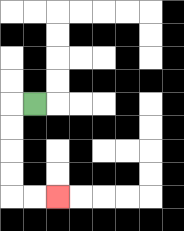{'start': '[1, 4]', 'end': '[2, 8]', 'path_directions': 'L,D,D,D,D,R,R', 'path_coordinates': '[[1, 4], [0, 4], [0, 5], [0, 6], [0, 7], [0, 8], [1, 8], [2, 8]]'}